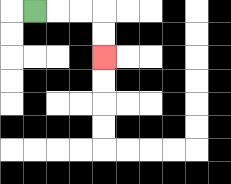{'start': '[1, 0]', 'end': '[4, 2]', 'path_directions': 'R,R,R,D,D', 'path_coordinates': '[[1, 0], [2, 0], [3, 0], [4, 0], [4, 1], [4, 2]]'}